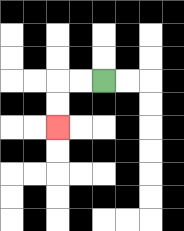{'start': '[4, 3]', 'end': '[2, 5]', 'path_directions': 'L,L,D,D', 'path_coordinates': '[[4, 3], [3, 3], [2, 3], [2, 4], [2, 5]]'}